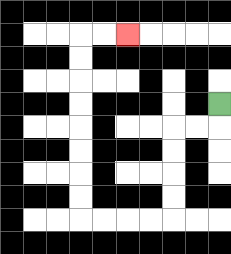{'start': '[9, 4]', 'end': '[5, 1]', 'path_directions': 'D,L,L,D,D,D,D,L,L,L,L,U,U,U,U,U,U,U,U,R,R', 'path_coordinates': '[[9, 4], [9, 5], [8, 5], [7, 5], [7, 6], [7, 7], [7, 8], [7, 9], [6, 9], [5, 9], [4, 9], [3, 9], [3, 8], [3, 7], [3, 6], [3, 5], [3, 4], [3, 3], [3, 2], [3, 1], [4, 1], [5, 1]]'}